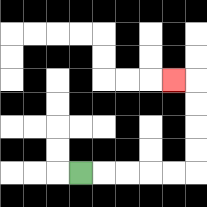{'start': '[3, 7]', 'end': '[7, 3]', 'path_directions': 'R,R,R,R,R,U,U,U,U,L', 'path_coordinates': '[[3, 7], [4, 7], [5, 7], [6, 7], [7, 7], [8, 7], [8, 6], [8, 5], [8, 4], [8, 3], [7, 3]]'}